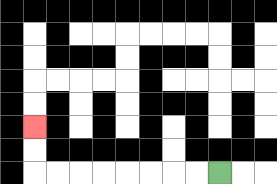{'start': '[9, 7]', 'end': '[1, 5]', 'path_directions': 'L,L,L,L,L,L,L,L,U,U', 'path_coordinates': '[[9, 7], [8, 7], [7, 7], [6, 7], [5, 7], [4, 7], [3, 7], [2, 7], [1, 7], [1, 6], [1, 5]]'}